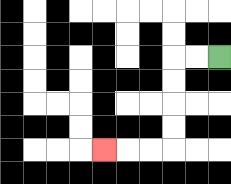{'start': '[9, 2]', 'end': '[4, 6]', 'path_directions': 'L,L,D,D,D,D,L,L,L', 'path_coordinates': '[[9, 2], [8, 2], [7, 2], [7, 3], [7, 4], [7, 5], [7, 6], [6, 6], [5, 6], [4, 6]]'}